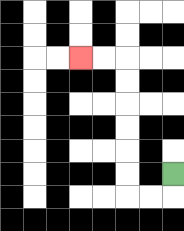{'start': '[7, 7]', 'end': '[3, 2]', 'path_directions': 'D,L,L,U,U,U,U,U,U,L,L', 'path_coordinates': '[[7, 7], [7, 8], [6, 8], [5, 8], [5, 7], [5, 6], [5, 5], [5, 4], [5, 3], [5, 2], [4, 2], [3, 2]]'}